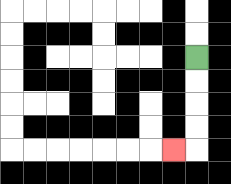{'start': '[8, 2]', 'end': '[7, 6]', 'path_directions': 'D,D,D,D,L', 'path_coordinates': '[[8, 2], [8, 3], [8, 4], [8, 5], [8, 6], [7, 6]]'}